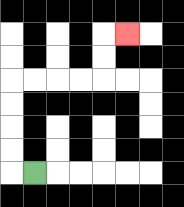{'start': '[1, 7]', 'end': '[5, 1]', 'path_directions': 'L,U,U,U,U,R,R,R,R,U,U,R', 'path_coordinates': '[[1, 7], [0, 7], [0, 6], [0, 5], [0, 4], [0, 3], [1, 3], [2, 3], [3, 3], [4, 3], [4, 2], [4, 1], [5, 1]]'}